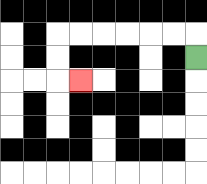{'start': '[8, 2]', 'end': '[3, 3]', 'path_directions': 'U,L,L,L,L,L,L,D,D,R', 'path_coordinates': '[[8, 2], [8, 1], [7, 1], [6, 1], [5, 1], [4, 1], [3, 1], [2, 1], [2, 2], [2, 3], [3, 3]]'}